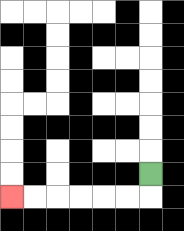{'start': '[6, 7]', 'end': '[0, 8]', 'path_directions': 'D,L,L,L,L,L,L', 'path_coordinates': '[[6, 7], [6, 8], [5, 8], [4, 8], [3, 8], [2, 8], [1, 8], [0, 8]]'}